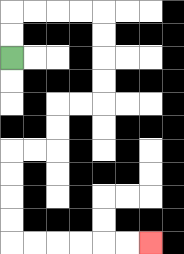{'start': '[0, 2]', 'end': '[6, 10]', 'path_directions': 'U,U,R,R,R,R,D,D,D,D,L,L,D,D,L,L,D,D,D,D,R,R,R,R,R,R', 'path_coordinates': '[[0, 2], [0, 1], [0, 0], [1, 0], [2, 0], [3, 0], [4, 0], [4, 1], [4, 2], [4, 3], [4, 4], [3, 4], [2, 4], [2, 5], [2, 6], [1, 6], [0, 6], [0, 7], [0, 8], [0, 9], [0, 10], [1, 10], [2, 10], [3, 10], [4, 10], [5, 10], [6, 10]]'}